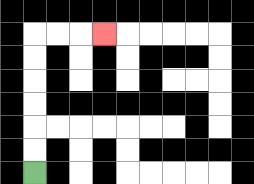{'start': '[1, 7]', 'end': '[4, 1]', 'path_directions': 'U,U,U,U,U,U,R,R,R', 'path_coordinates': '[[1, 7], [1, 6], [1, 5], [1, 4], [1, 3], [1, 2], [1, 1], [2, 1], [3, 1], [4, 1]]'}